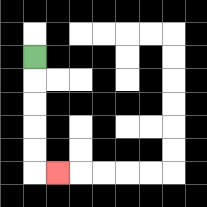{'start': '[1, 2]', 'end': '[2, 7]', 'path_directions': 'D,D,D,D,D,R', 'path_coordinates': '[[1, 2], [1, 3], [1, 4], [1, 5], [1, 6], [1, 7], [2, 7]]'}